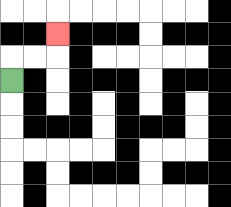{'start': '[0, 3]', 'end': '[2, 1]', 'path_directions': 'U,R,R,U', 'path_coordinates': '[[0, 3], [0, 2], [1, 2], [2, 2], [2, 1]]'}